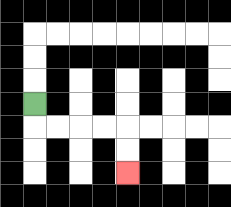{'start': '[1, 4]', 'end': '[5, 7]', 'path_directions': 'D,R,R,R,R,D,D', 'path_coordinates': '[[1, 4], [1, 5], [2, 5], [3, 5], [4, 5], [5, 5], [5, 6], [5, 7]]'}